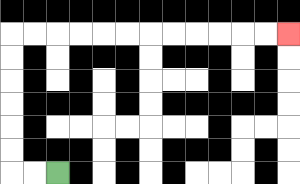{'start': '[2, 7]', 'end': '[12, 1]', 'path_directions': 'L,L,U,U,U,U,U,U,R,R,R,R,R,R,R,R,R,R,R,R', 'path_coordinates': '[[2, 7], [1, 7], [0, 7], [0, 6], [0, 5], [0, 4], [0, 3], [0, 2], [0, 1], [1, 1], [2, 1], [3, 1], [4, 1], [5, 1], [6, 1], [7, 1], [8, 1], [9, 1], [10, 1], [11, 1], [12, 1]]'}